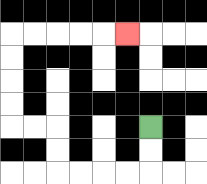{'start': '[6, 5]', 'end': '[5, 1]', 'path_directions': 'D,D,L,L,L,L,U,U,L,L,U,U,U,U,R,R,R,R,R', 'path_coordinates': '[[6, 5], [6, 6], [6, 7], [5, 7], [4, 7], [3, 7], [2, 7], [2, 6], [2, 5], [1, 5], [0, 5], [0, 4], [0, 3], [0, 2], [0, 1], [1, 1], [2, 1], [3, 1], [4, 1], [5, 1]]'}